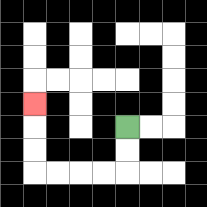{'start': '[5, 5]', 'end': '[1, 4]', 'path_directions': 'D,D,L,L,L,L,U,U,U', 'path_coordinates': '[[5, 5], [5, 6], [5, 7], [4, 7], [3, 7], [2, 7], [1, 7], [1, 6], [1, 5], [1, 4]]'}